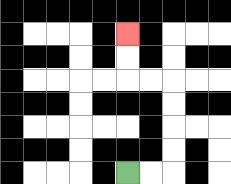{'start': '[5, 7]', 'end': '[5, 1]', 'path_directions': 'R,R,U,U,U,U,L,L,U,U', 'path_coordinates': '[[5, 7], [6, 7], [7, 7], [7, 6], [7, 5], [7, 4], [7, 3], [6, 3], [5, 3], [5, 2], [5, 1]]'}